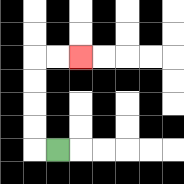{'start': '[2, 6]', 'end': '[3, 2]', 'path_directions': 'L,U,U,U,U,R,R', 'path_coordinates': '[[2, 6], [1, 6], [1, 5], [1, 4], [1, 3], [1, 2], [2, 2], [3, 2]]'}